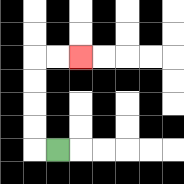{'start': '[2, 6]', 'end': '[3, 2]', 'path_directions': 'L,U,U,U,U,R,R', 'path_coordinates': '[[2, 6], [1, 6], [1, 5], [1, 4], [1, 3], [1, 2], [2, 2], [3, 2]]'}